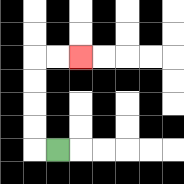{'start': '[2, 6]', 'end': '[3, 2]', 'path_directions': 'L,U,U,U,U,R,R', 'path_coordinates': '[[2, 6], [1, 6], [1, 5], [1, 4], [1, 3], [1, 2], [2, 2], [3, 2]]'}